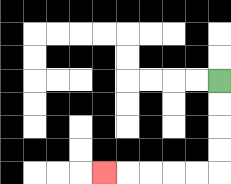{'start': '[9, 3]', 'end': '[4, 7]', 'path_directions': 'D,D,D,D,L,L,L,L,L', 'path_coordinates': '[[9, 3], [9, 4], [9, 5], [9, 6], [9, 7], [8, 7], [7, 7], [6, 7], [5, 7], [4, 7]]'}